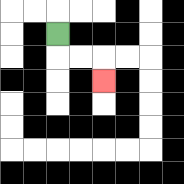{'start': '[2, 1]', 'end': '[4, 3]', 'path_directions': 'D,R,R,D', 'path_coordinates': '[[2, 1], [2, 2], [3, 2], [4, 2], [4, 3]]'}